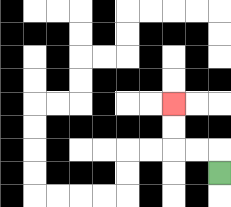{'start': '[9, 7]', 'end': '[7, 4]', 'path_directions': 'U,L,L,U,U', 'path_coordinates': '[[9, 7], [9, 6], [8, 6], [7, 6], [7, 5], [7, 4]]'}